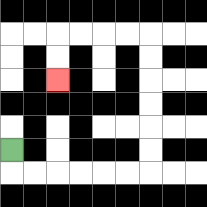{'start': '[0, 6]', 'end': '[2, 3]', 'path_directions': 'D,R,R,R,R,R,R,U,U,U,U,U,U,L,L,L,L,D,D', 'path_coordinates': '[[0, 6], [0, 7], [1, 7], [2, 7], [3, 7], [4, 7], [5, 7], [6, 7], [6, 6], [6, 5], [6, 4], [6, 3], [6, 2], [6, 1], [5, 1], [4, 1], [3, 1], [2, 1], [2, 2], [2, 3]]'}